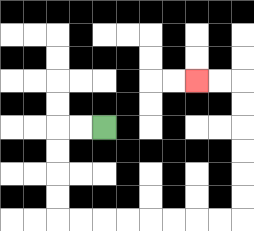{'start': '[4, 5]', 'end': '[8, 3]', 'path_directions': 'L,L,D,D,D,D,R,R,R,R,R,R,R,R,U,U,U,U,U,U,L,L', 'path_coordinates': '[[4, 5], [3, 5], [2, 5], [2, 6], [2, 7], [2, 8], [2, 9], [3, 9], [4, 9], [5, 9], [6, 9], [7, 9], [8, 9], [9, 9], [10, 9], [10, 8], [10, 7], [10, 6], [10, 5], [10, 4], [10, 3], [9, 3], [8, 3]]'}